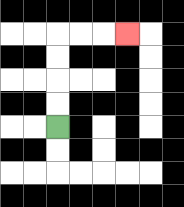{'start': '[2, 5]', 'end': '[5, 1]', 'path_directions': 'U,U,U,U,R,R,R', 'path_coordinates': '[[2, 5], [2, 4], [2, 3], [2, 2], [2, 1], [3, 1], [4, 1], [5, 1]]'}